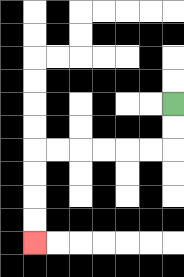{'start': '[7, 4]', 'end': '[1, 10]', 'path_directions': 'D,D,L,L,L,L,L,L,D,D,D,D', 'path_coordinates': '[[7, 4], [7, 5], [7, 6], [6, 6], [5, 6], [4, 6], [3, 6], [2, 6], [1, 6], [1, 7], [1, 8], [1, 9], [1, 10]]'}